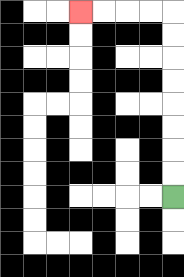{'start': '[7, 8]', 'end': '[3, 0]', 'path_directions': 'U,U,U,U,U,U,U,U,L,L,L,L', 'path_coordinates': '[[7, 8], [7, 7], [7, 6], [7, 5], [7, 4], [7, 3], [7, 2], [7, 1], [7, 0], [6, 0], [5, 0], [4, 0], [3, 0]]'}